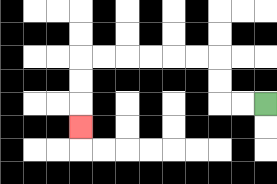{'start': '[11, 4]', 'end': '[3, 5]', 'path_directions': 'L,L,U,U,L,L,L,L,L,L,D,D,D', 'path_coordinates': '[[11, 4], [10, 4], [9, 4], [9, 3], [9, 2], [8, 2], [7, 2], [6, 2], [5, 2], [4, 2], [3, 2], [3, 3], [3, 4], [3, 5]]'}